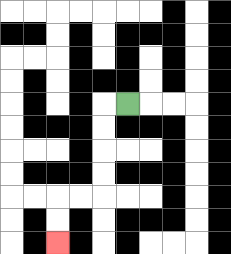{'start': '[5, 4]', 'end': '[2, 10]', 'path_directions': 'L,D,D,D,D,L,L,D,D', 'path_coordinates': '[[5, 4], [4, 4], [4, 5], [4, 6], [4, 7], [4, 8], [3, 8], [2, 8], [2, 9], [2, 10]]'}